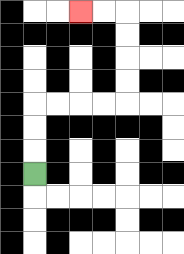{'start': '[1, 7]', 'end': '[3, 0]', 'path_directions': 'U,U,U,R,R,R,R,U,U,U,U,L,L', 'path_coordinates': '[[1, 7], [1, 6], [1, 5], [1, 4], [2, 4], [3, 4], [4, 4], [5, 4], [5, 3], [5, 2], [5, 1], [5, 0], [4, 0], [3, 0]]'}